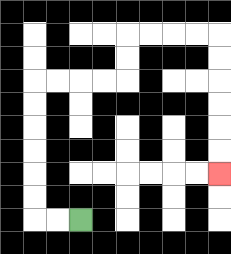{'start': '[3, 9]', 'end': '[9, 7]', 'path_directions': 'L,L,U,U,U,U,U,U,R,R,R,R,U,U,R,R,R,R,D,D,D,D,D,D', 'path_coordinates': '[[3, 9], [2, 9], [1, 9], [1, 8], [1, 7], [1, 6], [1, 5], [1, 4], [1, 3], [2, 3], [3, 3], [4, 3], [5, 3], [5, 2], [5, 1], [6, 1], [7, 1], [8, 1], [9, 1], [9, 2], [9, 3], [9, 4], [9, 5], [9, 6], [9, 7]]'}